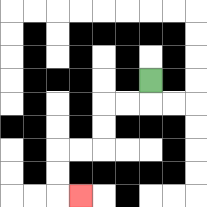{'start': '[6, 3]', 'end': '[3, 8]', 'path_directions': 'D,L,L,D,D,L,L,D,D,R', 'path_coordinates': '[[6, 3], [6, 4], [5, 4], [4, 4], [4, 5], [4, 6], [3, 6], [2, 6], [2, 7], [2, 8], [3, 8]]'}